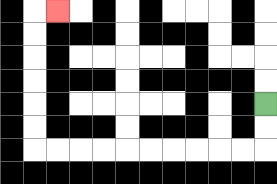{'start': '[11, 4]', 'end': '[2, 0]', 'path_directions': 'D,D,L,L,L,L,L,L,L,L,L,L,U,U,U,U,U,U,R', 'path_coordinates': '[[11, 4], [11, 5], [11, 6], [10, 6], [9, 6], [8, 6], [7, 6], [6, 6], [5, 6], [4, 6], [3, 6], [2, 6], [1, 6], [1, 5], [1, 4], [1, 3], [1, 2], [1, 1], [1, 0], [2, 0]]'}